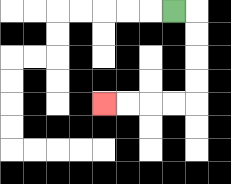{'start': '[7, 0]', 'end': '[4, 4]', 'path_directions': 'R,D,D,D,D,L,L,L,L', 'path_coordinates': '[[7, 0], [8, 0], [8, 1], [8, 2], [8, 3], [8, 4], [7, 4], [6, 4], [5, 4], [4, 4]]'}